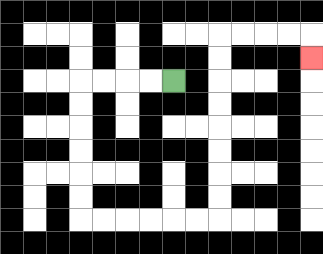{'start': '[7, 3]', 'end': '[13, 2]', 'path_directions': 'L,L,L,L,D,D,D,D,D,D,R,R,R,R,R,R,U,U,U,U,U,U,U,U,R,R,R,R,D', 'path_coordinates': '[[7, 3], [6, 3], [5, 3], [4, 3], [3, 3], [3, 4], [3, 5], [3, 6], [3, 7], [3, 8], [3, 9], [4, 9], [5, 9], [6, 9], [7, 9], [8, 9], [9, 9], [9, 8], [9, 7], [9, 6], [9, 5], [9, 4], [9, 3], [9, 2], [9, 1], [10, 1], [11, 1], [12, 1], [13, 1], [13, 2]]'}